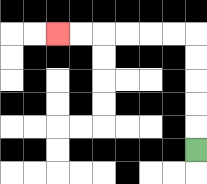{'start': '[8, 6]', 'end': '[2, 1]', 'path_directions': 'U,U,U,U,U,L,L,L,L,L,L', 'path_coordinates': '[[8, 6], [8, 5], [8, 4], [8, 3], [8, 2], [8, 1], [7, 1], [6, 1], [5, 1], [4, 1], [3, 1], [2, 1]]'}